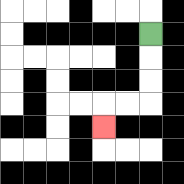{'start': '[6, 1]', 'end': '[4, 5]', 'path_directions': 'D,D,D,L,L,D', 'path_coordinates': '[[6, 1], [6, 2], [6, 3], [6, 4], [5, 4], [4, 4], [4, 5]]'}